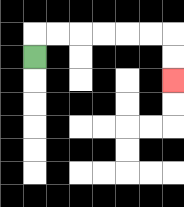{'start': '[1, 2]', 'end': '[7, 3]', 'path_directions': 'U,R,R,R,R,R,R,D,D', 'path_coordinates': '[[1, 2], [1, 1], [2, 1], [3, 1], [4, 1], [5, 1], [6, 1], [7, 1], [7, 2], [7, 3]]'}